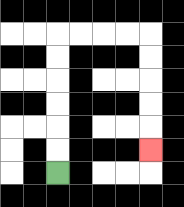{'start': '[2, 7]', 'end': '[6, 6]', 'path_directions': 'U,U,U,U,U,U,R,R,R,R,D,D,D,D,D', 'path_coordinates': '[[2, 7], [2, 6], [2, 5], [2, 4], [2, 3], [2, 2], [2, 1], [3, 1], [4, 1], [5, 1], [6, 1], [6, 2], [6, 3], [6, 4], [6, 5], [6, 6]]'}